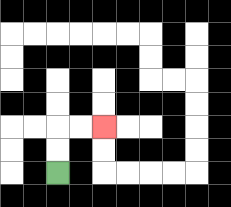{'start': '[2, 7]', 'end': '[4, 5]', 'path_directions': 'U,U,R,R', 'path_coordinates': '[[2, 7], [2, 6], [2, 5], [3, 5], [4, 5]]'}